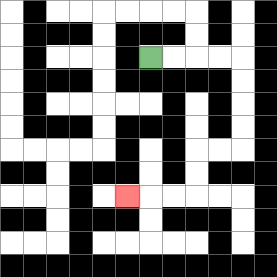{'start': '[6, 2]', 'end': '[5, 8]', 'path_directions': 'R,R,R,R,D,D,D,D,L,L,D,D,L,L,L', 'path_coordinates': '[[6, 2], [7, 2], [8, 2], [9, 2], [10, 2], [10, 3], [10, 4], [10, 5], [10, 6], [9, 6], [8, 6], [8, 7], [8, 8], [7, 8], [6, 8], [5, 8]]'}